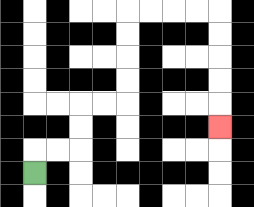{'start': '[1, 7]', 'end': '[9, 5]', 'path_directions': 'U,R,R,U,U,R,R,U,U,U,U,R,R,R,R,D,D,D,D,D', 'path_coordinates': '[[1, 7], [1, 6], [2, 6], [3, 6], [3, 5], [3, 4], [4, 4], [5, 4], [5, 3], [5, 2], [5, 1], [5, 0], [6, 0], [7, 0], [8, 0], [9, 0], [9, 1], [9, 2], [9, 3], [9, 4], [9, 5]]'}